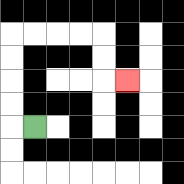{'start': '[1, 5]', 'end': '[5, 3]', 'path_directions': 'L,U,U,U,U,R,R,R,R,D,D,R', 'path_coordinates': '[[1, 5], [0, 5], [0, 4], [0, 3], [0, 2], [0, 1], [1, 1], [2, 1], [3, 1], [4, 1], [4, 2], [4, 3], [5, 3]]'}